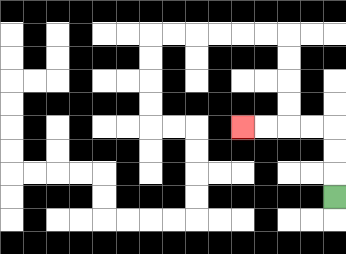{'start': '[14, 8]', 'end': '[10, 5]', 'path_directions': 'U,U,U,L,L,L,L', 'path_coordinates': '[[14, 8], [14, 7], [14, 6], [14, 5], [13, 5], [12, 5], [11, 5], [10, 5]]'}